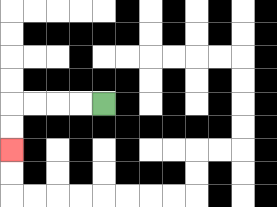{'start': '[4, 4]', 'end': '[0, 6]', 'path_directions': 'L,L,L,L,D,D', 'path_coordinates': '[[4, 4], [3, 4], [2, 4], [1, 4], [0, 4], [0, 5], [0, 6]]'}